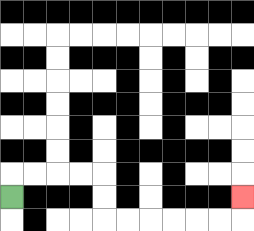{'start': '[0, 8]', 'end': '[10, 8]', 'path_directions': 'U,R,R,R,R,D,D,R,R,R,R,R,R,U', 'path_coordinates': '[[0, 8], [0, 7], [1, 7], [2, 7], [3, 7], [4, 7], [4, 8], [4, 9], [5, 9], [6, 9], [7, 9], [8, 9], [9, 9], [10, 9], [10, 8]]'}